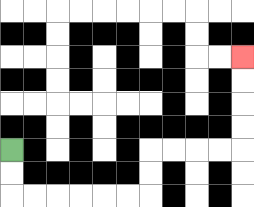{'start': '[0, 6]', 'end': '[10, 2]', 'path_directions': 'D,D,R,R,R,R,R,R,U,U,R,R,R,R,U,U,U,U', 'path_coordinates': '[[0, 6], [0, 7], [0, 8], [1, 8], [2, 8], [3, 8], [4, 8], [5, 8], [6, 8], [6, 7], [6, 6], [7, 6], [8, 6], [9, 6], [10, 6], [10, 5], [10, 4], [10, 3], [10, 2]]'}